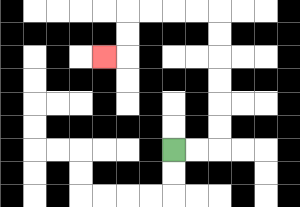{'start': '[7, 6]', 'end': '[4, 2]', 'path_directions': 'R,R,U,U,U,U,U,U,L,L,L,L,D,D,L', 'path_coordinates': '[[7, 6], [8, 6], [9, 6], [9, 5], [9, 4], [9, 3], [9, 2], [9, 1], [9, 0], [8, 0], [7, 0], [6, 0], [5, 0], [5, 1], [5, 2], [4, 2]]'}